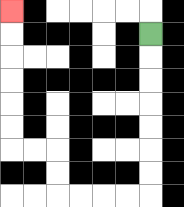{'start': '[6, 1]', 'end': '[0, 0]', 'path_directions': 'D,D,D,D,D,D,D,L,L,L,L,U,U,L,L,U,U,U,U,U,U', 'path_coordinates': '[[6, 1], [6, 2], [6, 3], [6, 4], [6, 5], [6, 6], [6, 7], [6, 8], [5, 8], [4, 8], [3, 8], [2, 8], [2, 7], [2, 6], [1, 6], [0, 6], [0, 5], [0, 4], [0, 3], [0, 2], [0, 1], [0, 0]]'}